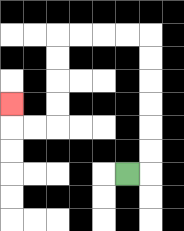{'start': '[5, 7]', 'end': '[0, 4]', 'path_directions': 'R,U,U,U,U,U,U,L,L,L,L,D,D,D,D,L,L,U', 'path_coordinates': '[[5, 7], [6, 7], [6, 6], [6, 5], [6, 4], [6, 3], [6, 2], [6, 1], [5, 1], [4, 1], [3, 1], [2, 1], [2, 2], [2, 3], [2, 4], [2, 5], [1, 5], [0, 5], [0, 4]]'}